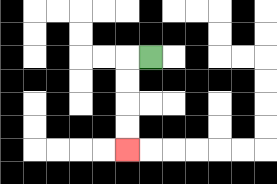{'start': '[6, 2]', 'end': '[5, 6]', 'path_directions': 'L,D,D,D,D', 'path_coordinates': '[[6, 2], [5, 2], [5, 3], [5, 4], [5, 5], [5, 6]]'}